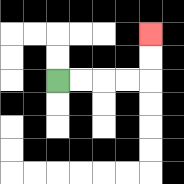{'start': '[2, 3]', 'end': '[6, 1]', 'path_directions': 'R,R,R,R,U,U', 'path_coordinates': '[[2, 3], [3, 3], [4, 3], [5, 3], [6, 3], [6, 2], [6, 1]]'}